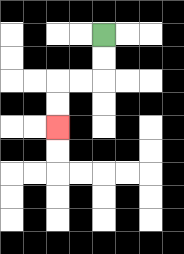{'start': '[4, 1]', 'end': '[2, 5]', 'path_directions': 'D,D,L,L,D,D', 'path_coordinates': '[[4, 1], [4, 2], [4, 3], [3, 3], [2, 3], [2, 4], [2, 5]]'}